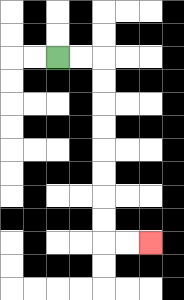{'start': '[2, 2]', 'end': '[6, 10]', 'path_directions': 'R,R,D,D,D,D,D,D,D,D,R,R', 'path_coordinates': '[[2, 2], [3, 2], [4, 2], [4, 3], [4, 4], [4, 5], [4, 6], [4, 7], [4, 8], [4, 9], [4, 10], [5, 10], [6, 10]]'}